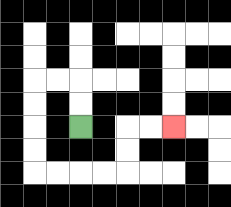{'start': '[3, 5]', 'end': '[7, 5]', 'path_directions': 'U,U,L,L,D,D,D,D,R,R,R,R,U,U,R,R', 'path_coordinates': '[[3, 5], [3, 4], [3, 3], [2, 3], [1, 3], [1, 4], [1, 5], [1, 6], [1, 7], [2, 7], [3, 7], [4, 7], [5, 7], [5, 6], [5, 5], [6, 5], [7, 5]]'}